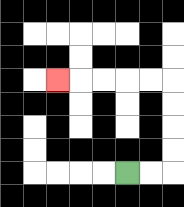{'start': '[5, 7]', 'end': '[2, 3]', 'path_directions': 'R,R,U,U,U,U,L,L,L,L,L', 'path_coordinates': '[[5, 7], [6, 7], [7, 7], [7, 6], [7, 5], [7, 4], [7, 3], [6, 3], [5, 3], [4, 3], [3, 3], [2, 3]]'}